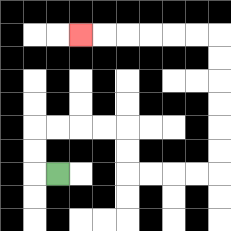{'start': '[2, 7]', 'end': '[3, 1]', 'path_directions': 'L,U,U,R,R,R,R,D,D,R,R,R,R,U,U,U,U,U,U,L,L,L,L,L,L', 'path_coordinates': '[[2, 7], [1, 7], [1, 6], [1, 5], [2, 5], [3, 5], [4, 5], [5, 5], [5, 6], [5, 7], [6, 7], [7, 7], [8, 7], [9, 7], [9, 6], [9, 5], [9, 4], [9, 3], [9, 2], [9, 1], [8, 1], [7, 1], [6, 1], [5, 1], [4, 1], [3, 1]]'}